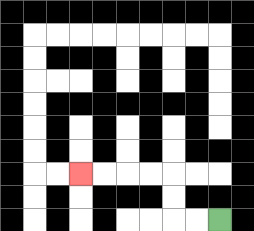{'start': '[9, 9]', 'end': '[3, 7]', 'path_directions': 'L,L,U,U,L,L,L,L', 'path_coordinates': '[[9, 9], [8, 9], [7, 9], [7, 8], [7, 7], [6, 7], [5, 7], [4, 7], [3, 7]]'}